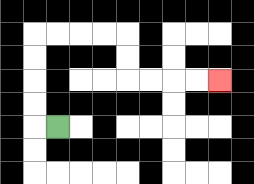{'start': '[2, 5]', 'end': '[9, 3]', 'path_directions': 'L,U,U,U,U,R,R,R,R,D,D,R,R,R,R', 'path_coordinates': '[[2, 5], [1, 5], [1, 4], [1, 3], [1, 2], [1, 1], [2, 1], [3, 1], [4, 1], [5, 1], [5, 2], [5, 3], [6, 3], [7, 3], [8, 3], [9, 3]]'}